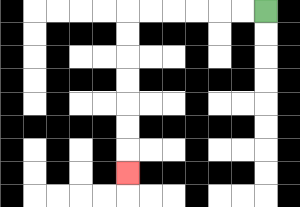{'start': '[11, 0]', 'end': '[5, 7]', 'path_directions': 'L,L,L,L,L,L,D,D,D,D,D,D,D', 'path_coordinates': '[[11, 0], [10, 0], [9, 0], [8, 0], [7, 0], [6, 0], [5, 0], [5, 1], [5, 2], [5, 3], [5, 4], [5, 5], [5, 6], [5, 7]]'}